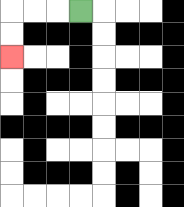{'start': '[3, 0]', 'end': '[0, 2]', 'path_directions': 'L,L,L,D,D', 'path_coordinates': '[[3, 0], [2, 0], [1, 0], [0, 0], [0, 1], [0, 2]]'}